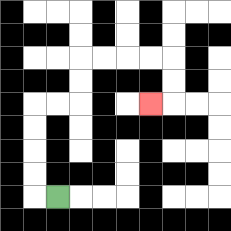{'start': '[2, 8]', 'end': '[6, 4]', 'path_directions': 'L,U,U,U,U,R,R,U,U,R,R,R,R,D,D,L', 'path_coordinates': '[[2, 8], [1, 8], [1, 7], [1, 6], [1, 5], [1, 4], [2, 4], [3, 4], [3, 3], [3, 2], [4, 2], [5, 2], [6, 2], [7, 2], [7, 3], [7, 4], [6, 4]]'}